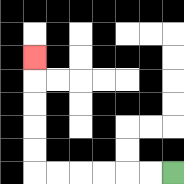{'start': '[7, 7]', 'end': '[1, 2]', 'path_directions': 'L,L,L,L,L,L,U,U,U,U,U', 'path_coordinates': '[[7, 7], [6, 7], [5, 7], [4, 7], [3, 7], [2, 7], [1, 7], [1, 6], [1, 5], [1, 4], [1, 3], [1, 2]]'}